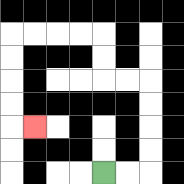{'start': '[4, 7]', 'end': '[1, 5]', 'path_directions': 'R,R,U,U,U,U,L,L,U,U,L,L,L,L,D,D,D,D,R', 'path_coordinates': '[[4, 7], [5, 7], [6, 7], [6, 6], [6, 5], [6, 4], [6, 3], [5, 3], [4, 3], [4, 2], [4, 1], [3, 1], [2, 1], [1, 1], [0, 1], [0, 2], [0, 3], [0, 4], [0, 5], [1, 5]]'}